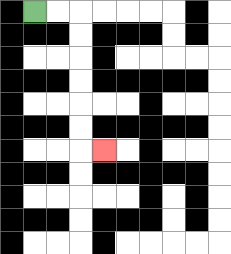{'start': '[1, 0]', 'end': '[4, 6]', 'path_directions': 'R,R,D,D,D,D,D,D,R', 'path_coordinates': '[[1, 0], [2, 0], [3, 0], [3, 1], [3, 2], [3, 3], [3, 4], [3, 5], [3, 6], [4, 6]]'}